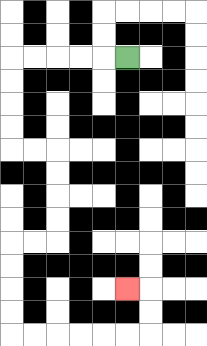{'start': '[5, 2]', 'end': '[5, 12]', 'path_directions': 'L,L,L,L,L,D,D,D,D,R,R,D,D,D,D,L,L,D,D,D,D,R,R,R,R,R,R,U,U,L', 'path_coordinates': '[[5, 2], [4, 2], [3, 2], [2, 2], [1, 2], [0, 2], [0, 3], [0, 4], [0, 5], [0, 6], [1, 6], [2, 6], [2, 7], [2, 8], [2, 9], [2, 10], [1, 10], [0, 10], [0, 11], [0, 12], [0, 13], [0, 14], [1, 14], [2, 14], [3, 14], [4, 14], [5, 14], [6, 14], [6, 13], [6, 12], [5, 12]]'}